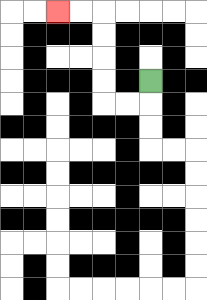{'start': '[6, 3]', 'end': '[2, 0]', 'path_directions': 'D,L,L,U,U,U,U,L,L', 'path_coordinates': '[[6, 3], [6, 4], [5, 4], [4, 4], [4, 3], [4, 2], [4, 1], [4, 0], [3, 0], [2, 0]]'}